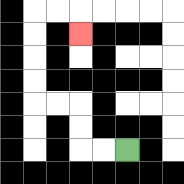{'start': '[5, 6]', 'end': '[3, 1]', 'path_directions': 'L,L,U,U,L,L,U,U,U,U,R,R,D', 'path_coordinates': '[[5, 6], [4, 6], [3, 6], [3, 5], [3, 4], [2, 4], [1, 4], [1, 3], [1, 2], [1, 1], [1, 0], [2, 0], [3, 0], [3, 1]]'}